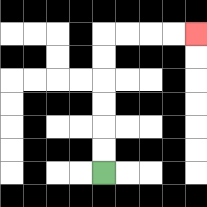{'start': '[4, 7]', 'end': '[8, 1]', 'path_directions': 'U,U,U,U,U,U,R,R,R,R', 'path_coordinates': '[[4, 7], [4, 6], [4, 5], [4, 4], [4, 3], [4, 2], [4, 1], [5, 1], [6, 1], [7, 1], [8, 1]]'}